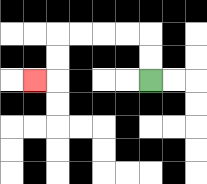{'start': '[6, 3]', 'end': '[1, 3]', 'path_directions': 'U,U,L,L,L,L,D,D,L', 'path_coordinates': '[[6, 3], [6, 2], [6, 1], [5, 1], [4, 1], [3, 1], [2, 1], [2, 2], [2, 3], [1, 3]]'}